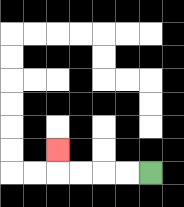{'start': '[6, 7]', 'end': '[2, 6]', 'path_directions': 'L,L,L,L,U', 'path_coordinates': '[[6, 7], [5, 7], [4, 7], [3, 7], [2, 7], [2, 6]]'}